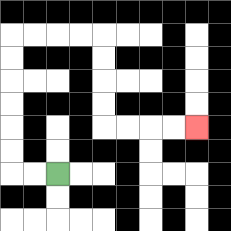{'start': '[2, 7]', 'end': '[8, 5]', 'path_directions': 'L,L,U,U,U,U,U,U,R,R,R,R,D,D,D,D,R,R,R,R', 'path_coordinates': '[[2, 7], [1, 7], [0, 7], [0, 6], [0, 5], [0, 4], [0, 3], [0, 2], [0, 1], [1, 1], [2, 1], [3, 1], [4, 1], [4, 2], [4, 3], [4, 4], [4, 5], [5, 5], [6, 5], [7, 5], [8, 5]]'}